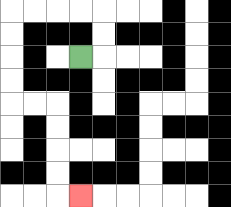{'start': '[3, 2]', 'end': '[3, 8]', 'path_directions': 'R,U,U,L,L,L,L,D,D,D,D,R,R,D,D,D,D,R', 'path_coordinates': '[[3, 2], [4, 2], [4, 1], [4, 0], [3, 0], [2, 0], [1, 0], [0, 0], [0, 1], [0, 2], [0, 3], [0, 4], [1, 4], [2, 4], [2, 5], [2, 6], [2, 7], [2, 8], [3, 8]]'}